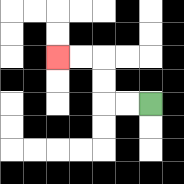{'start': '[6, 4]', 'end': '[2, 2]', 'path_directions': 'L,L,U,U,L,L', 'path_coordinates': '[[6, 4], [5, 4], [4, 4], [4, 3], [4, 2], [3, 2], [2, 2]]'}